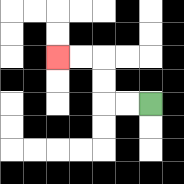{'start': '[6, 4]', 'end': '[2, 2]', 'path_directions': 'L,L,U,U,L,L', 'path_coordinates': '[[6, 4], [5, 4], [4, 4], [4, 3], [4, 2], [3, 2], [2, 2]]'}